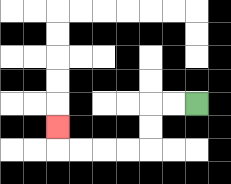{'start': '[8, 4]', 'end': '[2, 5]', 'path_directions': 'L,L,D,D,L,L,L,L,U', 'path_coordinates': '[[8, 4], [7, 4], [6, 4], [6, 5], [6, 6], [5, 6], [4, 6], [3, 6], [2, 6], [2, 5]]'}